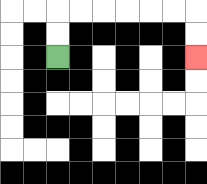{'start': '[2, 2]', 'end': '[8, 2]', 'path_directions': 'U,U,R,R,R,R,R,R,D,D', 'path_coordinates': '[[2, 2], [2, 1], [2, 0], [3, 0], [4, 0], [5, 0], [6, 0], [7, 0], [8, 0], [8, 1], [8, 2]]'}